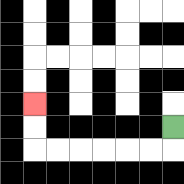{'start': '[7, 5]', 'end': '[1, 4]', 'path_directions': 'D,L,L,L,L,L,L,U,U', 'path_coordinates': '[[7, 5], [7, 6], [6, 6], [5, 6], [4, 6], [3, 6], [2, 6], [1, 6], [1, 5], [1, 4]]'}